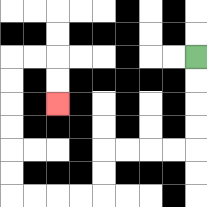{'start': '[8, 2]', 'end': '[2, 4]', 'path_directions': 'D,D,D,D,L,L,L,L,D,D,L,L,L,L,U,U,U,U,U,U,R,R,D,D', 'path_coordinates': '[[8, 2], [8, 3], [8, 4], [8, 5], [8, 6], [7, 6], [6, 6], [5, 6], [4, 6], [4, 7], [4, 8], [3, 8], [2, 8], [1, 8], [0, 8], [0, 7], [0, 6], [0, 5], [0, 4], [0, 3], [0, 2], [1, 2], [2, 2], [2, 3], [2, 4]]'}